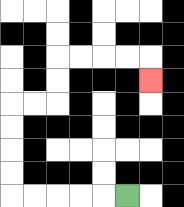{'start': '[5, 8]', 'end': '[6, 3]', 'path_directions': 'L,L,L,L,L,U,U,U,U,R,R,U,U,R,R,R,R,D', 'path_coordinates': '[[5, 8], [4, 8], [3, 8], [2, 8], [1, 8], [0, 8], [0, 7], [0, 6], [0, 5], [0, 4], [1, 4], [2, 4], [2, 3], [2, 2], [3, 2], [4, 2], [5, 2], [6, 2], [6, 3]]'}